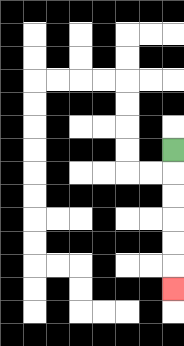{'start': '[7, 6]', 'end': '[7, 12]', 'path_directions': 'D,D,D,D,D,D', 'path_coordinates': '[[7, 6], [7, 7], [7, 8], [7, 9], [7, 10], [7, 11], [7, 12]]'}